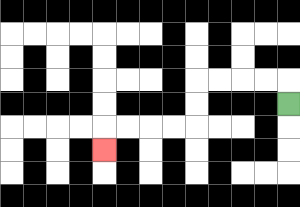{'start': '[12, 4]', 'end': '[4, 6]', 'path_directions': 'U,L,L,L,L,D,D,L,L,L,L,D', 'path_coordinates': '[[12, 4], [12, 3], [11, 3], [10, 3], [9, 3], [8, 3], [8, 4], [8, 5], [7, 5], [6, 5], [5, 5], [4, 5], [4, 6]]'}